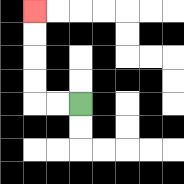{'start': '[3, 4]', 'end': '[1, 0]', 'path_directions': 'L,L,U,U,U,U', 'path_coordinates': '[[3, 4], [2, 4], [1, 4], [1, 3], [1, 2], [1, 1], [1, 0]]'}